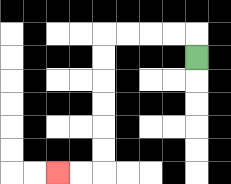{'start': '[8, 2]', 'end': '[2, 7]', 'path_directions': 'U,L,L,L,L,D,D,D,D,D,D,L,L', 'path_coordinates': '[[8, 2], [8, 1], [7, 1], [6, 1], [5, 1], [4, 1], [4, 2], [4, 3], [4, 4], [4, 5], [4, 6], [4, 7], [3, 7], [2, 7]]'}